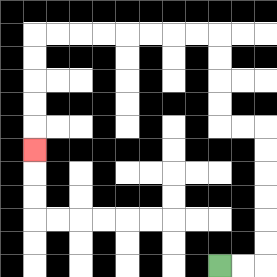{'start': '[9, 11]', 'end': '[1, 6]', 'path_directions': 'R,R,U,U,U,U,U,U,L,L,U,U,U,U,L,L,L,L,L,L,L,L,D,D,D,D,D', 'path_coordinates': '[[9, 11], [10, 11], [11, 11], [11, 10], [11, 9], [11, 8], [11, 7], [11, 6], [11, 5], [10, 5], [9, 5], [9, 4], [9, 3], [9, 2], [9, 1], [8, 1], [7, 1], [6, 1], [5, 1], [4, 1], [3, 1], [2, 1], [1, 1], [1, 2], [1, 3], [1, 4], [1, 5], [1, 6]]'}